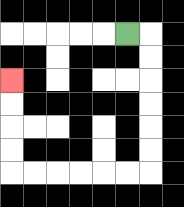{'start': '[5, 1]', 'end': '[0, 3]', 'path_directions': 'R,D,D,D,D,D,D,L,L,L,L,L,L,U,U,U,U', 'path_coordinates': '[[5, 1], [6, 1], [6, 2], [6, 3], [6, 4], [6, 5], [6, 6], [6, 7], [5, 7], [4, 7], [3, 7], [2, 7], [1, 7], [0, 7], [0, 6], [0, 5], [0, 4], [0, 3]]'}